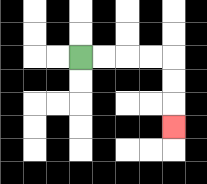{'start': '[3, 2]', 'end': '[7, 5]', 'path_directions': 'R,R,R,R,D,D,D', 'path_coordinates': '[[3, 2], [4, 2], [5, 2], [6, 2], [7, 2], [7, 3], [7, 4], [7, 5]]'}